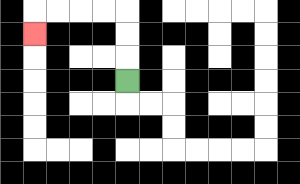{'start': '[5, 3]', 'end': '[1, 1]', 'path_directions': 'U,U,U,L,L,L,L,D', 'path_coordinates': '[[5, 3], [5, 2], [5, 1], [5, 0], [4, 0], [3, 0], [2, 0], [1, 0], [1, 1]]'}